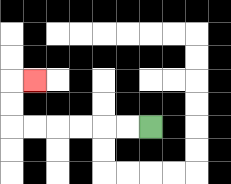{'start': '[6, 5]', 'end': '[1, 3]', 'path_directions': 'L,L,L,L,L,L,U,U,R', 'path_coordinates': '[[6, 5], [5, 5], [4, 5], [3, 5], [2, 5], [1, 5], [0, 5], [0, 4], [0, 3], [1, 3]]'}